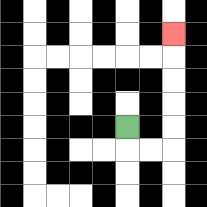{'start': '[5, 5]', 'end': '[7, 1]', 'path_directions': 'D,R,R,U,U,U,U,U', 'path_coordinates': '[[5, 5], [5, 6], [6, 6], [7, 6], [7, 5], [7, 4], [7, 3], [7, 2], [7, 1]]'}